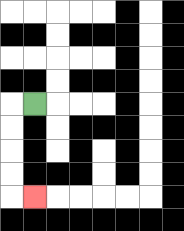{'start': '[1, 4]', 'end': '[1, 8]', 'path_directions': 'L,D,D,D,D,R', 'path_coordinates': '[[1, 4], [0, 4], [0, 5], [0, 6], [0, 7], [0, 8], [1, 8]]'}